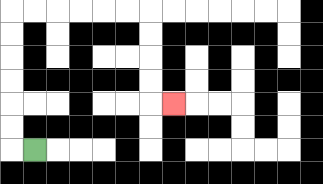{'start': '[1, 6]', 'end': '[7, 4]', 'path_directions': 'L,U,U,U,U,U,U,R,R,R,R,R,R,D,D,D,D,R', 'path_coordinates': '[[1, 6], [0, 6], [0, 5], [0, 4], [0, 3], [0, 2], [0, 1], [0, 0], [1, 0], [2, 0], [3, 0], [4, 0], [5, 0], [6, 0], [6, 1], [6, 2], [6, 3], [6, 4], [7, 4]]'}